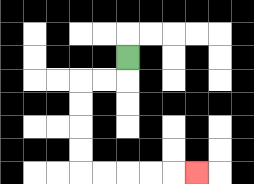{'start': '[5, 2]', 'end': '[8, 7]', 'path_directions': 'D,L,L,D,D,D,D,R,R,R,R,R', 'path_coordinates': '[[5, 2], [5, 3], [4, 3], [3, 3], [3, 4], [3, 5], [3, 6], [3, 7], [4, 7], [5, 7], [6, 7], [7, 7], [8, 7]]'}